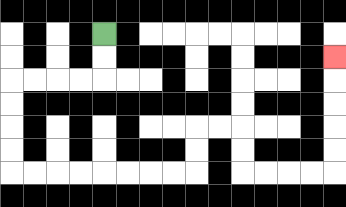{'start': '[4, 1]', 'end': '[14, 2]', 'path_directions': 'D,D,L,L,L,L,D,D,D,D,R,R,R,R,R,R,R,R,U,U,R,R,D,D,R,R,R,R,U,U,U,U,U', 'path_coordinates': '[[4, 1], [4, 2], [4, 3], [3, 3], [2, 3], [1, 3], [0, 3], [0, 4], [0, 5], [0, 6], [0, 7], [1, 7], [2, 7], [3, 7], [4, 7], [5, 7], [6, 7], [7, 7], [8, 7], [8, 6], [8, 5], [9, 5], [10, 5], [10, 6], [10, 7], [11, 7], [12, 7], [13, 7], [14, 7], [14, 6], [14, 5], [14, 4], [14, 3], [14, 2]]'}